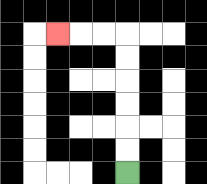{'start': '[5, 7]', 'end': '[2, 1]', 'path_directions': 'U,U,U,U,U,U,L,L,L', 'path_coordinates': '[[5, 7], [5, 6], [5, 5], [5, 4], [5, 3], [5, 2], [5, 1], [4, 1], [3, 1], [2, 1]]'}